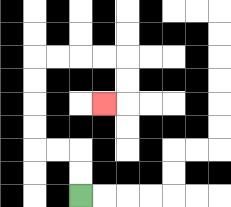{'start': '[3, 8]', 'end': '[4, 4]', 'path_directions': 'U,U,L,L,U,U,U,U,R,R,R,R,D,D,L', 'path_coordinates': '[[3, 8], [3, 7], [3, 6], [2, 6], [1, 6], [1, 5], [1, 4], [1, 3], [1, 2], [2, 2], [3, 2], [4, 2], [5, 2], [5, 3], [5, 4], [4, 4]]'}